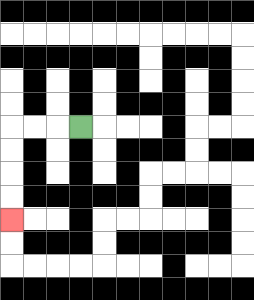{'start': '[3, 5]', 'end': '[0, 9]', 'path_directions': 'L,L,L,D,D,D,D', 'path_coordinates': '[[3, 5], [2, 5], [1, 5], [0, 5], [0, 6], [0, 7], [0, 8], [0, 9]]'}